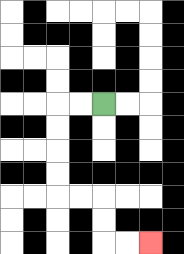{'start': '[4, 4]', 'end': '[6, 10]', 'path_directions': 'L,L,D,D,D,D,R,R,D,D,R,R', 'path_coordinates': '[[4, 4], [3, 4], [2, 4], [2, 5], [2, 6], [2, 7], [2, 8], [3, 8], [4, 8], [4, 9], [4, 10], [5, 10], [6, 10]]'}